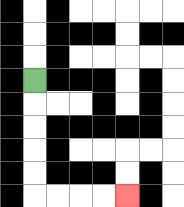{'start': '[1, 3]', 'end': '[5, 8]', 'path_directions': 'D,D,D,D,D,R,R,R,R', 'path_coordinates': '[[1, 3], [1, 4], [1, 5], [1, 6], [1, 7], [1, 8], [2, 8], [3, 8], [4, 8], [5, 8]]'}